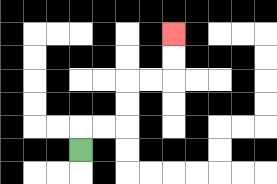{'start': '[3, 6]', 'end': '[7, 1]', 'path_directions': 'U,R,R,U,U,R,R,U,U', 'path_coordinates': '[[3, 6], [3, 5], [4, 5], [5, 5], [5, 4], [5, 3], [6, 3], [7, 3], [7, 2], [7, 1]]'}